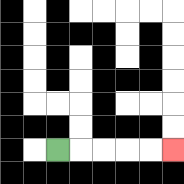{'start': '[2, 6]', 'end': '[7, 6]', 'path_directions': 'R,R,R,R,R', 'path_coordinates': '[[2, 6], [3, 6], [4, 6], [5, 6], [6, 6], [7, 6]]'}